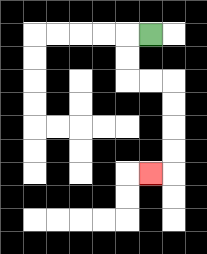{'start': '[6, 1]', 'end': '[6, 7]', 'path_directions': 'L,D,D,R,R,D,D,D,D,L', 'path_coordinates': '[[6, 1], [5, 1], [5, 2], [5, 3], [6, 3], [7, 3], [7, 4], [7, 5], [7, 6], [7, 7], [6, 7]]'}